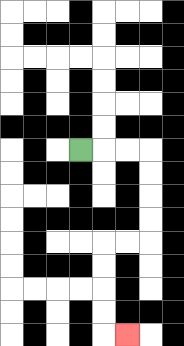{'start': '[3, 6]', 'end': '[5, 14]', 'path_directions': 'R,R,R,D,D,D,D,L,L,D,D,D,D,R', 'path_coordinates': '[[3, 6], [4, 6], [5, 6], [6, 6], [6, 7], [6, 8], [6, 9], [6, 10], [5, 10], [4, 10], [4, 11], [4, 12], [4, 13], [4, 14], [5, 14]]'}